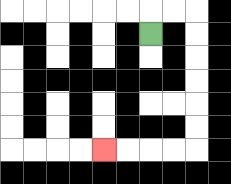{'start': '[6, 1]', 'end': '[4, 6]', 'path_directions': 'U,R,R,D,D,D,D,D,D,L,L,L,L', 'path_coordinates': '[[6, 1], [6, 0], [7, 0], [8, 0], [8, 1], [8, 2], [8, 3], [8, 4], [8, 5], [8, 6], [7, 6], [6, 6], [5, 6], [4, 6]]'}